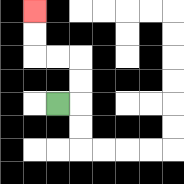{'start': '[2, 4]', 'end': '[1, 0]', 'path_directions': 'R,U,U,L,L,U,U', 'path_coordinates': '[[2, 4], [3, 4], [3, 3], [3, 2], [2, 2], [1, 2], [1, 1], [1, 0]]'}